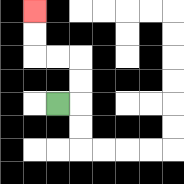{'start': '[2, 4]', 'end': '[1, 0]', 'path_directions': 'R,U,U,L,L,U,U', 'path_coordinates': '[[2, 4], [3, 4], [3, 3], [3, 2], [2, 2], [1, 2], [1, 1], [1, 0]]'}